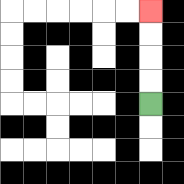{'start': '[6, 4]', 'end': '[6, 0]', 'path_directions': 'U,U,U,U', 'path_coordinates': '[[6, 4], [6, 3], [6, 2], [6, 1], [6, 0]]'}